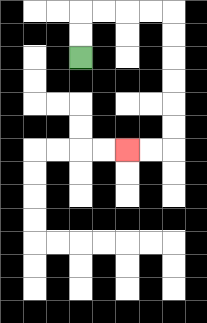{'start': '[3, 2]', 'end': '[5, 6]', 'path_directions': 'U,U,R,R,R,R,D,D,D,D,D,D,L,L', 'path_coordinates': '[[3, 2], [3, 1], [3, 0], [4, 0], [5, 0], [6, 0], [7, 0], [7, 1], [7, 2], [7, 3], [7, 4], [7, 5], [7, 6], [6, 6], [5, 6]]'}